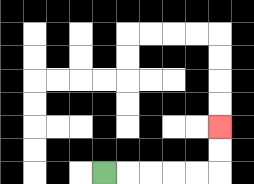{'start': '[4, 7]', 'end': '[9, 5]', 'path_directions': 'R,R,R,R,R,U,U', 'path_coordinates': '[[4, 7], [5, 7], [6, 7], [7, 7], [8, 7], [9, 7], [9, 6], [9, 5]]'}